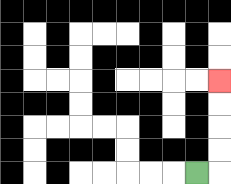{'start': '[8, 7]', 'end': '[9, 3]', 'path_directions': 'R,U,U,U,U', 'path_coordinates': '[[8, 7], [9, 7], [9, 6], [9, 5], [9, 4], [9, 3]]'}